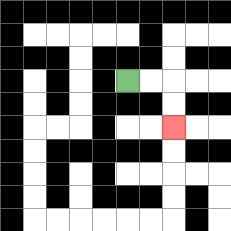{'start': '[5, 3]', 'end': '[7, 5]', 'path_directions': 'R,R,D,D', 'path_coordinates': '[[5, 3], [6, 3], [7, 3], [7, 4], [7, 5]]'}